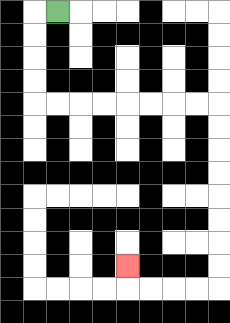{'start': '[2, 0]', 'end': '[5, 11]', 'path_directions': 'L,D,D,D,D,R,R,R,R,R,R,R,R,D,D,D,D,D,D,D,D,L,L,L,L,U', 'path_coordinates': '[[2, 0], [1, 0], [1, 1], [1, 2], [1, 3], [1, 4], [2, 4], [3, 4], [4, 4], [5, 4], [6, 4], [7, 4], [8, 4], [9, 4], [9, 5], [9, 6], [9, 7], [9, 8], [9, 9], [9, 10], [9, 11], [9, 12], [8, 12], [7, 12], [6, 12], [5, 12], [5, 11]]'}